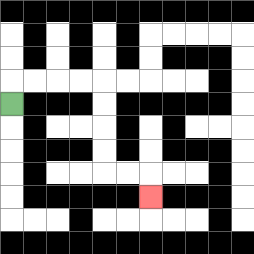{'start': '[0, 4]', 'end': '[6, 8]', 'path_directions': 'U,R,R,R,R,D,D,D,D,R,R,D', 'path_coordinates': '[[0, 4], [0, 3], [1, 3], [2, 3], [3, 3], [4, 3], [4, 4], [4, 5], [4, 6], [4, 7], [5, 7], [6, 7], [6, 8]]'}